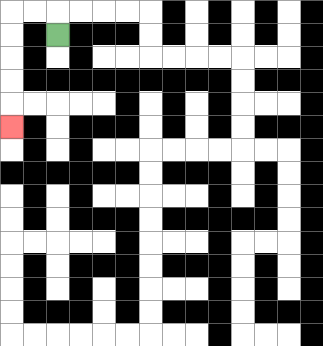{'start': '[2, 1]', 'end': '[0, 5]', 'path_directions': 'U,L,L,D,D,D,D,D', 'path_coordinates': '[[2, 1], [2, 0], [1, 0], [0, 0], [0, 1], [0, 2], [0, 3], [0, 4], [0, 5]]'}